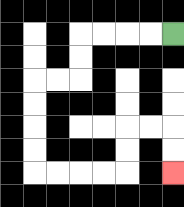{'start': '[7, 1]', 'end': '[7, 7]', 'path_directions': 'L,L,L,L,D,D,L,L,D,D,D,D,R,R,R,R,U,U,R,R,D,D', 'path_coordinates': '[[7, 1], [6, 1], [5, 1], [4, 1], [3, 1], [3, 2], [3, 3], [2, 3], [1, 3], [1, 4], [1, 5], [1, 6], [1, 7], [2, 7], [3, 7], [4, 7], [5, 7], [5, 6], [5, 5], [6, 5], [7, 5], [7, 6], [7, 7]]'}